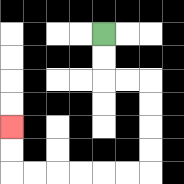{'start': '[4, 1]', 'end': '[0, 5]', 'path_directions': 'D,D,R,R,D,D,D,D,L,L,L,L,L,L,U,U', 'path_coordinates': '[[4, 1], [4, 2], [4, 3], [5, 3], [6, 3], [6, 4], [6, 5], [6, 6], [6, 7], [5, 7], [4, 7], [3, 7], [2, 7], [1, 7], [0, 7], [0, 6], [0, 5]]'}